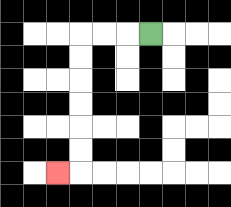{'start': '[6, 1]', 'end': '[2, 7]', 'path_directions': 'L,L,L,D,D,D,D,D,D,L', 'path_coordinates': '[[6, 1], [5, 1], [4, 1], [3, 1], [3, 2], [3, 3], [3, 4], [3, 5], [3, 6], [3, 7], [2, 7]]'}